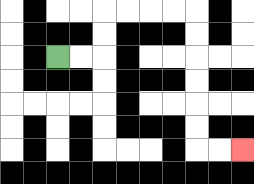{'start': '[2, 2]', 'end': '[10, 6]', 'path_directions': 'R,R,U,U,R,R,R,R,D,D,D,D,D,D,R,R', 'path_coordinates': '[[2, 2], [3, 2], [4, 2], [4, 1], [4, 0], [5, 0], [6, 0], [7, 0], [8, 0], [8, 1], [8, 2], [8, 3], [8, 4], [8, 5], [8, 6], [9, 6], [10, 6]]'}